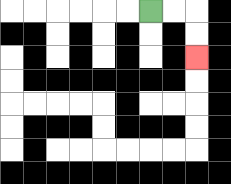{'start': '[6, 0]', 'end': '[8, 2]', 'path_directions': 'R,R,D,D', 'path_coordinates': '[[6, 0], [7, 0], [8, 0], [8, 1], [8, 2]]'}